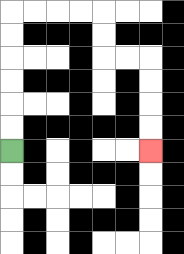{'start': '[0, 6]', 'end': '[6, 6]', 'path_directions': 'U,U,U,U,U,U,R,R,R,R,D,D,R,R,D,D,D,D', 'path_coordinates': '[[0, 6], [0, 5], [0, 4], [0, 3], [0, 2], [0, 1], [0, 0], [1, 0], [2, 0], [3, 0], [4, 0], [4, 1], [4, 2], [5, 2], [6, 2], [6, 3], [6, 4], [6, 5], [6, 6]]'}